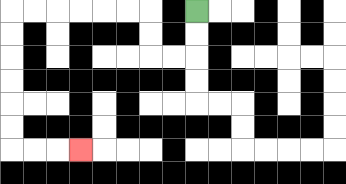{'start': '[8, 0]', 'end': '[3, 6]', 'path_directions': 'D,D,L,L,U,U,L,L,L,L,L,L,D,D,D,D,D,D,R,R,R', 'path_coordinates': '[[8, 0], [8, 1], [8, 2], [7, 2], [6, 2], [6, 1], [6, 0], [5, 0], [4, 0], [3, 0], [2, 0], [1, 0], [0, 0], [0, 1], [0, 2], [0, 3], [0, 4], [0, 5], [0, 6], [1, 6], [2, 6], [3, 6]]'}